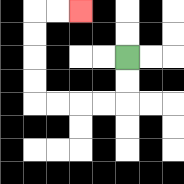{'start': '[5, 2]', 'end': '[3, 0]', 'path_directions': 'D,D,L,L,L,L,U,U,U,U,R,R', 'path_coordinates': '[[5, 2], [5, 3], [5, 4], [4, 4], [3, 4], [2, 4], [1, 4], [1, 3], [1, 2], [1, 1], [1, 0], [2, 0], [3, 0]]'}